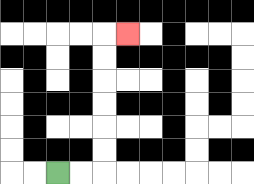{'start': '[2, 7]', 'end': '[5, 1]', 'path_directions': 'R,R,U,U,U,U,U,U,R', 'path_coordinates': '[[2, 7], [3, 7], [4, 7], [4, 6], [4, 5], [4, 4], [4, 3], [4, 2], [4, 1], [5, 1]]'}